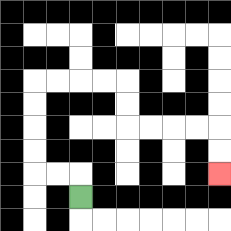{'start': '[3, 8]', 'end': '[9, 7]', 'path_directions': 'U,L,L,U,U,U,U,R,R,R,R,D,D,R,R,R,R,D,D', 'path_coordinates': '[[3, 8], [3, 7], [2, 7], [1, 7], [1, 6], [1, 5], [1, 4], [1, 3], [2, 3], [3, 3], [4, 3], [5, 3], [5, 4], [5, 5], [6, 5], [7, 5], [8, 5], [9, 5], [9, 6], [9, 7]]'}